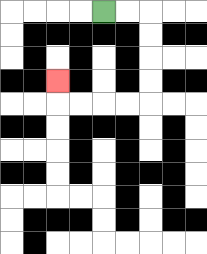{'start': '[4, 0]', 'end': '[2, 3]', 'path_directions': 'R,R,D,D,D,D,L,L,L,L,U', 'path_coordinates': '[[4, 0], [5, 0], [6, 0], [6, 1], [6, 2], [6, 3], [6, 4], [5, 4], [4, 4], [3, 4], [2, 4], [2, 3]]'}